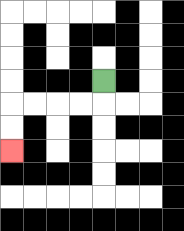{'start': '[4, 3]', 'end': '[0, 6]', 'path_directions': 'D,L,L,L,L,D,D', 'path_coordinates': '[[4, 3], [4, 4], [3, 4], [2, 4], [1, 4], [0, 4], [0, 5], [0, 6]]'}